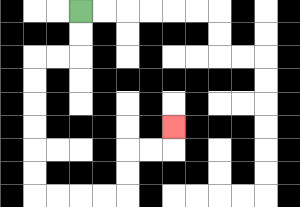{'start': '[3, 0]', 'end': '[7, 5]', 'path_directions': 'D,D,L,L,D,D,D,D,D,D,R,R,R,R,U,U,R,R,U', 'path_coordinates': '[[3, 0], [3, 1], [3, 2], [2, 2], [1, 2], [1, 3], [1, 4], [1, 5], [1, 6], [1, 7], [1, 8], [2, 8], [3, 8], [4, 8], [5, 8], [5, 7], [5, 6], [6, 6], [7, 6], [7, 5]]'}